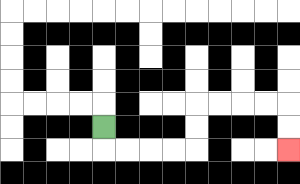{'start': '[4, 5]', 'end': '[12, 6]', 'path_directions': 'D,R,R,R,R,U,U,R,R,R,R,D,D', 'path_coordinates': '[[4, 5], [4, 6], [5, 6], [6, 6], [7, 6], [8, 6], [8, 5], [8, 4], [9, 4], [10, 4], [11, 4], [12, 4], [12, 5], [12, 6]]'}